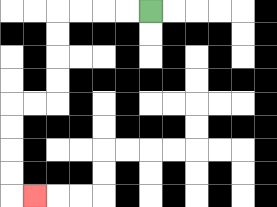{'start': '[6, 0]', 'end': '[1, 8]', 'path_directions': 'L,L,L,L,D,D,D,D,L,L,D,D,D,D,R', 'path_coordinates': '[[6, 0], [5, 0], [4, 0], [3, 0], [2, 0], [2, 1], [2, 2], [2, 3], [2, 4], [1, 4], [0, 4], [0, 5], [0, 6], [0, 7], [0, 8], [1, 8]]'}